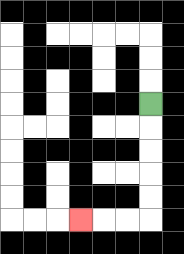{'start': '[6, 4]', 'end': '[3, 9]', 'path_directions': 'D,D,D,D,D,L,L,L', 'path_coordinates': '[[6, 4], [6, 5], [6, 6], [6, 7], [6, 8], [6, 9], [5, 9], [4, 9], [3, 9]]'}